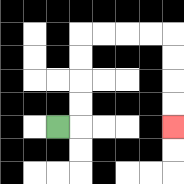{'start': '[2, 5]', 'end': '[7, 5]', 'path_directions': 'R,U,U,U,U,R,R,R,R,D,D,D,D', 'path_coordinates': '[[2, 5], [3, 5], [3, 4], [3, 3], [3, 2], [3, 1], [4, 1], [5, 1], [6, 1], [7, 1], [7, 2], [7, 3], [7, 4], [7, 5]]'}